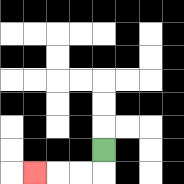{'start': '[4, 6]', 'end': '[1, 7]', 'path_directions': 'D,L,L,L', 'path_coordinates': '[[4, 6], [4, 7], [3, 7], [2, 7], [1, 7]]'}